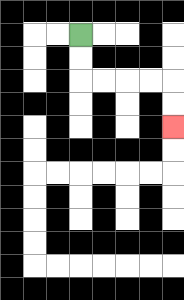{'start': '[3, 1]', 'end': '[7, 5]', 'path_directions': 'D,D,R,R,R,R,D,D', 'path_coordinates': '[[3, 1], [3, 2], [3, 3], [4, 3], [5, 3], [6, 3], [7, 3], [7, 4], [7, 5]]'}